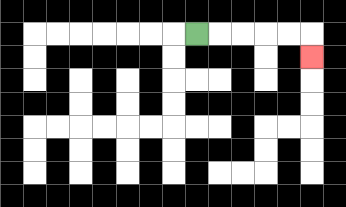{'start': '[8, 1]', 'end': '[13, 2]', 'path_directions': 'R,R,R,R,R,D', 'path_coordinates': '[[8, 1], [9, 1], [10, 1], [11, 1], [12, 1], [13, 1], [13, 2]]'}